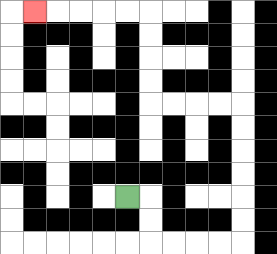{'start': '[5, 8]', 'end': '[1, 0]', 'path_directions': 'R,D,D,R,R,R,R,U,U,U,U,U,U,L,L,L,L,U,U,U,U,L,L,L,L,L', 'path_coordinates': '[[5, 8], [6, 8], [6, 9], [6, 10], [7, 10], [8, 10], [9, 10], [10, 10], [10, 9], [10, 8], [10, 7], [10, 6], [10, 5], [10, 4], [9, 4], [8, 4], [7, 4], [6, 4], [6, 3], [6, 2], [6, 1], [6, 0], [5, 0], [4, 0], [3, 0], [2, 0], [1, 0]]'}